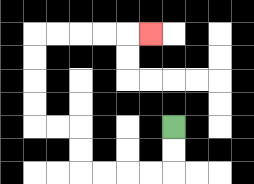{'start': '[7, 5]', 'end': '[6, 1]', 'path_directions': 'D,D,L,L,L,L,U,U,L,L,U,U,U,U,R,R,R,R,R', 'path_coordinates': '[[7, 5], [7, 6], [7, 7], [6, 7], [5, 7], [4, 7], [3, 7], [3, 6], [3, 5], [2, 5], [1, 5], [1, 4], [1, 3], [1, 2], [1, 1], [2, 1], [3, 1], [4, 1], [5, 1], [6, 1]]'}